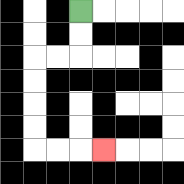{'start': '[3, 0]', 'end': '[4, 6]', 'path_directions': 'D,D,L,L,D,D,D,D,R,R,R', 'path_coordinates': '[[3, 0], [3, 1], [3, 2], [2, 2], [1, 2], [1, 3], [1, 4], [1, 5], [1, 6], [2, 6], [3, 6], [4, 6]]'}